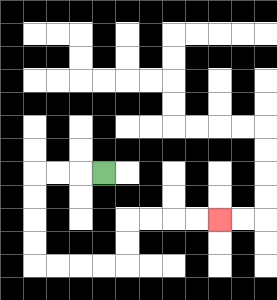{'start': '[4, 7]', 'end': '[9, 9]', 'path_directions': 'L,L,L,D,D,D,D,R,R,R,R,U,U,R,R,R,R', 'path_coordinates': '[[4, 7], [3, 7], [2, 7], [1, 7], [1, 8], [1, 9], [1, 10], [1, 11], [2, 11], [3, 11], [4, 11], [5, 11], [5, 10], [5, 9], [6, 9], [7, 9], [8, 9], [9, 9]]'}